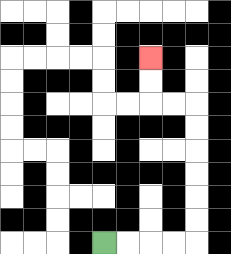{'start': '[4, 10]', 'end': '[6, 2]', 'path_directions': 'R,R,R,R,U,U,U,U,U,U,L,L,U,U', 'path_coordinates': '[[4, 10], [5, 10], [6, 10], [7, 10], [8, 10], [8, 9], [8, 8], [8, 7], [8, 6], [8, 5], [8, 4], [7, 4], [6, 4], [6, 3], [6, 2]]'}